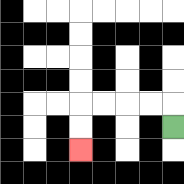{'start': '[7, 5]', 'end': '[3, 6]', 'path_directions': 'U,L,L,L,L,D,D', 'path_coordinates': '[[7, 5], [7, 4], [6, 4], [5, 4], [4, 4], [3, 4], [3, 5], [3, 6]]'}